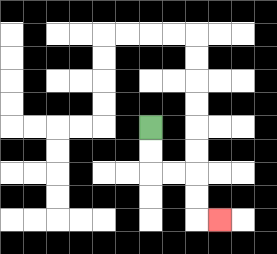{'start': '[6, 5]', 'end': '[9, 9]', 'path_directions': 'D,D,R,R,D,D,R', 'path_coordinates': '[[6, 5], [6, 6], [6, 7], [7, 7], [8, 7], [8, 8], [8, 9], [9, 9]]'}